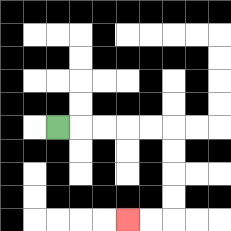{'start': '[2, 5]', 'end': '[5, 9]', 'path_directions': 'R,R,R,R,R,D,D,D,D,L,L', 'path_coordinates': '[[2, 5], [3, 5], [4, 5], [5, 5], [6, 5], [7, 5], [7, 6], [7, 7], [7, 8], [7, 9], [6, 9], [5, 9]]'}